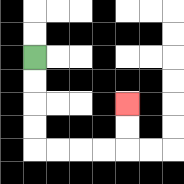{'start': '[1, 2]', 'end': '[5, 4]', 'path_directions': 'D,D,D,D,R,R,R,R,U,U', 'path_coordinates': '[[1, 2], [1, 3], [1, 4], [1, 5], [1, 6], [2, 6], [3, 6], [4, 6], [5, 6], [5, 5], [5, 4]]'}